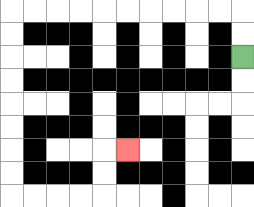{'start': '[10, 2]', 'end': '[5, 6]', 'path_directions': 'U,U,L,L,L,L,L,L,L,L,L,L,D,D,D,D,D,D,D,D,R,R,R,R,U,U,R', 'path_coordinates': '[[10, 2], [10, 1], [10, 0], [9, 0], [8, 0], [7, 0], [6, 0], [5, 0], [4, 0], [3, 0], [2, 0], [1, 0], [0, 0], [0, 1], [0, 2], [0, 3], [0, 4], [0, 5], [0, 6], [0, 7], [0, 8], [1, 8], [2, 8], [3, 8], [4, 8], [4, 7], [4, 6], [5, 6]]'}